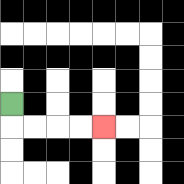{'start': '[0, 4]', 'end': '[4, 5]', 'path_directions': 'D,R,R,R,R', 'path_coordinates': '[[0, 4], [0, 5], [1, 5], [2, 5], [3, 5], [4, 5]]'}